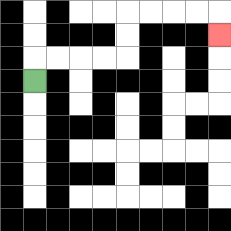{'start': '[1, 3]', 'end': '[9, 1]', 'path_directions': 'U,R,R,R,R,U,U,R,R,R,R,D', 'path_coordinates': '[[1, 3], [1, 2], [2, 2], [3, 2], [4, 2], [5, 2], [5, 1], [5, 0], [6, 0], [7, 0], [8, 0], [9, 0], [9, 1]]'}